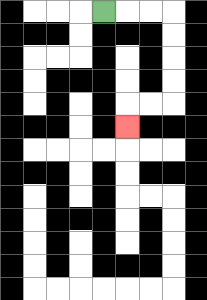{'start': '[4, 0]', 'end': '[5, 5]', 'path_directions': 'R,R,R,D,D,D,D,L,L,D', 'path_coordinates': '[[4, 0], [5, 0], [6, 0], [7, 0], [7, 1], [7, 2], [7, 3], [7, 4], [6, 4], [5, 4], [5, 5]]'}